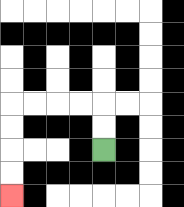{'start': '[4, 6]', 'end': '[0, 8]', 'path_directions': 'U,U,L,L,L,L,D,D,D,D', 'path_coordinates': '[[4, 6], [4, 5], [4, 4], [3, 4], [2, 4], [1, 4], [0, 4], [0, 5], [0, 6], [0, 7], [0, 8]]'}